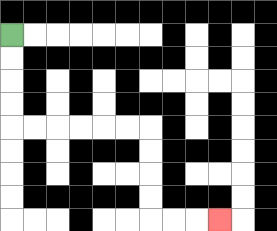{'start': '[0, 1]', 'end': '[9, 9]', 'path_directions': 'D,D,D,D,R,R,R,R,R,R,D,D,D,D,R,R,R', 'path_coordinates': '[[0, 1], [0, 2], [0, 3], [0, 4], [0, 5], [1, 5], [2, 5], [3, 5], [4, 5], [5, 5], [6, 5], [6, 6], [6, 7], [6, 8], [6, 9], [7, 9], [8, 9], [9, 9]]'}